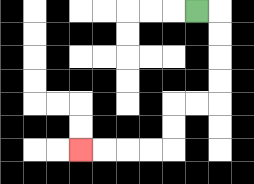{'start': '[8, 0]', 'end': '[3, 6]', 'path_directions': 'R,D,D,D,D,L,L,D,D,L,L,L,L', 'path_coordinates': '[[8, 0], [9, 0], [9, 1], [9, 2], [9, 3], [9, 4], [8, 4], [7, 4], [7, 5], [7, 6], [6, 6], [5, 6], [4, 6], [3, 6]]'}